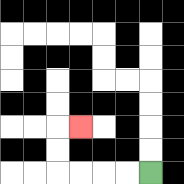{'start': '[6, 7]', 'end': '[3, 5]', 'path_directions': 'L,L,L,L,U,U,R', 'path_coordinates': '[[6, 7], [5, 7], [4, 7], [3, 7], [2, 7], [2, 6], [2, 5], [3, 5]]'}